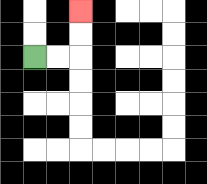{'start': '[1, 2]', 'end': '[3, 0]', 'path_directions': 'R,R,U,U', 'path_coordinates': '[[1, 2], [2, 2], [3, 2], [3, 1], [3, 0]]'}